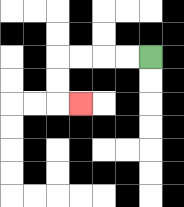{'start': '[6, 2]', 'end': '[3, 4]', 'path_directions': 'L,L,L,L,D,D,R', 'path_coordinates': '[[6, 2], [5, 2], [4, 2], [3, 2], [2, 2], [2, 3], [2, 4], [3, 4]]'}